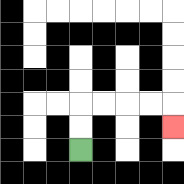{'start': '[3, 6]', 'end': '[7, 5]', 'path_directions': 'U,U,R,R,R,R,D', 'path_coordinates': '[[3, 6], [3, 5], [3, 4], [4, 4], [5, 4], [6, 4], [7, 4], [7, 5]]'}